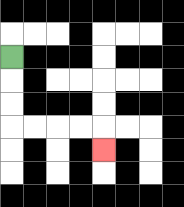{'start': '[0, 2]', 'end': '[4, 6]', 'path_directions': 'D,D,D,R,R,R,R,D', 'path_coordinates': '[[0, 2], [0, 3], [0, 4], [0, 5], [1, 5], [2, 5], [3, 5], [4, 5], [4, 6]]'}